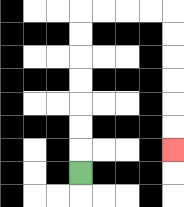{'start': '[3, 7]', 'end': '[7, 6]', 'path_directions': 'U,U,U,U,U,U,U,R,R,R,R,D,D,D,D,D,D', 'path_coordinates': '[[3, 7], [3, 6], [3, 5], [3, 4], [3, 3], [3, 2], [3, 1], [3, 0], [4, 0], [5, 0], [6, 0], [7, 0], [7, 1], [7, 2], [7, 3], [7, 4], [7, 5], [7, 6]]'}